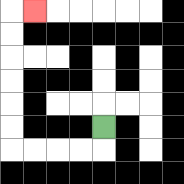{'start': '[4, 5]', 'end': '[1, 0]', 'path_directions': 'D,L,L,L,L,U,U,U,U,U,U,R', 'path_coordinates': '[[4, 5], [4, 6], [3, 6], [2, 6], [1, 6], [0, 6], [0, 5], [0, 4], [0, 3], [0, 2], [0, 1], [0, 0], [1, 0]]'}